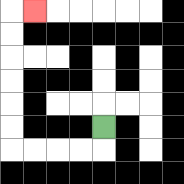{'start': '[4, 5]', 'end': '[1, 0]', 'path_directions': 'D,L,L,L,L,U,U,U,U,U,U,R', 'path_coordinates': '[[4, 5], [4, 6], [3, 6], [2, 6], [1, 6], [0, 6], [0, 5], [0, 4], [0, 3], [0, 2], [0, 1], [0, 0], [1, 0]]'}